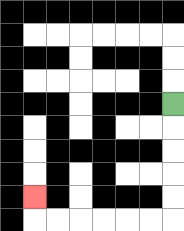{'start': '[7, 4]', 'end': '[1, 8]', 'path_directions': 'D,D,D,D,D,L,L,L,L,L,L,U', 'path_coordinates': '[[7, 4], [7, 5], [7, 6], [7, 7], [7, 8], [7, 9], [6, 9], [5, 9], [4, 9], [3, 9], [2, 9], [1, 9], [1, 8]]'}